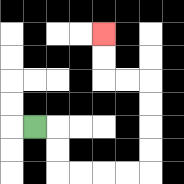{'start': '[1, 5]', 'end': '[4, 1]', 'path_directions': 'R,D,D,R,R,R,R,U,U,U,U,L,L,U,U', 'path_coordinates': '[[1, 5], [2, 5], [2, 6], [2, 7], [3, 7], [4, 7], [5, 7], [6, 7], [6, 6], [6, 5], [6, 4], [6, 3], [5, 3], [4, 3], [4, 2], [4, 1]]'}